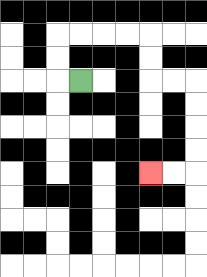{'start': '[3, 3]', 'end': '[6, 7]', 'path_directions': 'L,U,U,R,R,R,R,D,D,R,R,D,D,D,D,L,L', 'path_coordinates': '[[3, 3], [2, 3], [2, 2], [2, 1], [3, 1], [4, 1], [5, 1], [6, 1], [6, 2], [6, 3], [7, 3], [8, 3], [8, 4], [8, 5], [8, 6], [8, 7], [7, 7], [6, 7]]'}